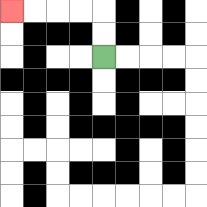{'start': '[4, 2]', 'end': '[0, 0]', 'path_directions': 'U,U,L,L,L,L', 'path_coordinates': '[[4, 2], [4, 1], [4, 0], [3, 0], [2, 0], [1, 0], [0, 0]]'}